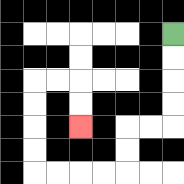{'start': '[7, 1]', 'end': '[3, 5]', 'path_directions': 'D,D,D,D,L,L,D,D,L,L,L,L,U,U,U,U,R,R,D,D', 'path_coordinates': '[[7, 1], [7, 2], [7, 3], [7, 4], [7, 5], [6, 5], [5, 5], [5, 6], [5, 7], [4, 7], [3, 7], [2, 7], [1, 7], [1, 6], [1, 5], [1, 4], [1, 3], [2, 3], [3, 3], [3, 4], [3, 5]]'}